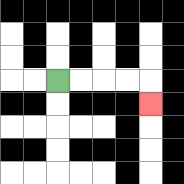{'start': '[2, 3]', 'end': '[6, 4]', 'path_directions': 'R,R,R,R,D', 'path_coordinates': '[[2, 3], [3, 3], [4, 3], [5, 3], [6, 3], [6, 4]]'}